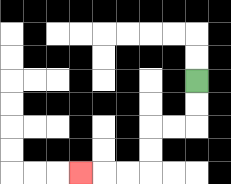{'start': '[8, 3]', 'end': '[3, 7]', 'path_directions': 'D,D,L,L,D,D,L,L,L', 'path_coordinates': '[[8, 3], [8, 4], [8, 5], [7, 5], [6, 5], [6, 6], [6, 7], [5, 7], [4, 7], [3, 7]]'}